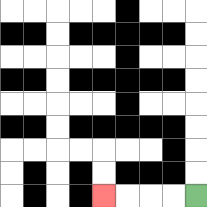{'start': '[8, 8]', 'end': '[4, 8]', 'path_directions': 'L,L,L,L', 'path_coordinates': '[[8, 8], [7, 8], [6, 8], [5, 8], [4, 8]]'}